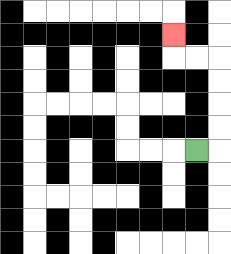{'start': '[8, 6]', 'end': '[7, 1]', 'path_directions': 'R,U,U,U,U,L,L,U', 'path_coordinates': '[[8, 6], [9, 6], [9, 5], [9, 4], [9, 3], [9, 2], [8, 2], [7, 2], [7, 1]]'}